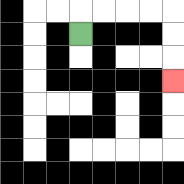{'start': '[3, 1]', 'end': '[7, 3]', 'path_directions': 'U,R,R,R,R,D,D,D', 'path_coordinates': '[[3, 1], [3, 0], [4, 0], [5, 0], [6, 0], [7, 0], [7, 1], [7, 2], [7, 3]]'}